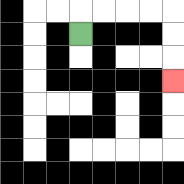{'start': '[3, 1]', 'end': '[7, 3]', 'path_directions': 'U,R,R,R,R,D,D,D', 'path_coordinates': '[[3, 1], [3, 0], [4, 0], [5, 0], [6, 0], [7, 0], [7, 1], [7, 2], [7, 3]]'}